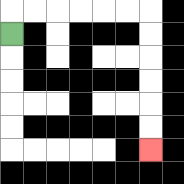{'start': '[0, 1]', 'end': '[6, 6]', 'path_directions': 'U,R,R,R,R,R,R,D,D,D,D,D,D', 'path_coordinates': '[[0, 1], [0, 0], [1, 0], [2, 0], [3, 0], [4, 0], [5, 0], [6, 0], [6, 1], [6, 2], [6, 3], [6, 4], [6, 5], [6, 6]]'}